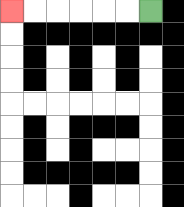{'start': '[6, 0]', 'end': '[0, 0]', 'path_directions': 'L,L,L,L,L,L', 'path_coordinates': '[[6, 0], [5, 0], [4, 0], [3, 0], [2, 0], [1, 0], [0, 0]]'}